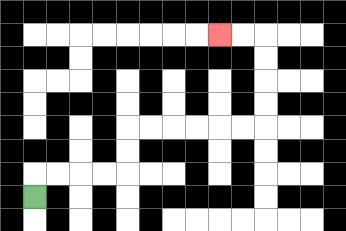{'start': '[1, 8]', 'end': '[9, 1]', 'path_directions': 'U,R,R,R,R,U,U,R,R,R,R,R,R,U,U,U,U,L,L', 'path_coordinates': '[[1, 8], [1, 7], [2, 7], [3, 7], [4, 7], [5, 7], [5, 6], [5, 5], [6, 5], [7, 5], [8, 5], [9, 5], [10, 5], [11, 5], [11, 4], [11, 3], [11, 2], [11, 1], [10, 1], [9, 1]]'}